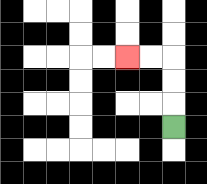{'start': '[7, 5]', 'end': '[5, 2]', 'path_directions': 'U,U,U,L,L', 'path_coordinates': '[[7, 5], [7, 4], [7, 3], [7, 2], [6, 2], [5, 2]]'}